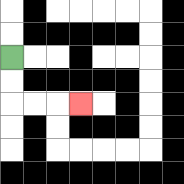{'start': '[0, 2]', 'end': '[3, 4]', 'path_directions': 'D,D,R,R,R', 'path_coordinates': '[[0, 2], [0, 3], [0, 4], [1, 4], [2, 4], [3, 4]]'}